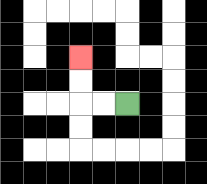{'start': '[5, 4]', 'end': '[3, 2]', 'path_directions': 'L,L,U,U', 'path_coordinates': '[[5, 4], [4, 4], [3, 4], [3, 3], [3, 2]]'}